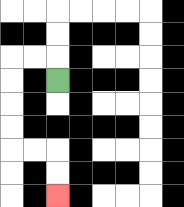{'start': '[2, 3]', 'end': '[2, 8]', 'path_directions': 'U,L,L,D,D,D,D,R,R,D,D', 'path_coordinates': '[[2, 3], [2, 2], [1, 2], [0, 2], [0, 3], [0, 4], [0, 5], [0, 6], [1, 6], [2, 6], [2, 7], [2, 8]]'}